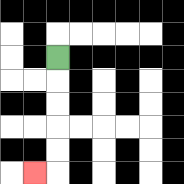{'start': '[2, 2]', 'end': '[1, 7]', 'path_directions': 'D,D,D,D,D,L', 'path_coordinates': '[[2, 2], [2, 3], [2, 4], [2, 5], [2, 6], [2, 7], [1, 7]]'}